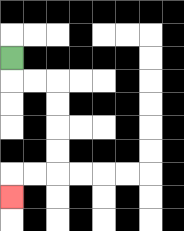{'start': '[0, 2]', 'end': '[0, 8]', 'path_directions': 'D,R,R,D,D,D,D,L,L,D', 'path_coordinates': '[[0, 2], [0, 3], [1, 3], [2, 3], [2, 4], [2, 5], [2, 6], [2, 7], [1, 7], [0, 7], [0, 8]]'}